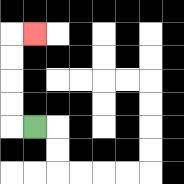{'start': '[1, 5]', 'end': '[1, 1]', 'path_directions': 'L,U,U,U,U,R', 'path_coordinates': '[[1, 5], [0, 5], [0, 4], [0, 3], [0, 2], [0, 1], [1, 1]]'}